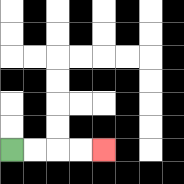{'start': '[0, 6]', 'end': '[4, 6]', 'path_directions': 'R,R,R,R', 'path_coordinates': '[[0, 6], [1, 6], [2, 6], [3, 6], [4, 6]]'}